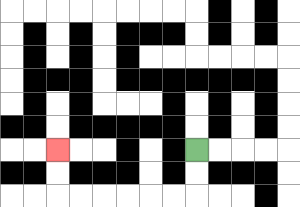{'start': '[8, 6]', 'end': '[2, 6]', 'path_directions': 'D,D,L,L,L,L,L,L,U,U', 'path_coordinates': '[[8, 6], [8, 7], [8, 8], [7, 8], [6, 8], [5, 8], [4, 8], [3, 8], [2, 8], [2, 7], [2, 6]]'}